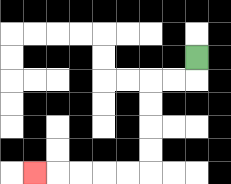{'start': '[8, 2]', 'end': '[1, 7]', 'path_directions': 'D,L,L,D,D,D,D,L,L,L,L,L', 'path_coordinates': '[[8, 2], [8, 3], [7, 3], [6, 3], [6, 4], [6, 5], [6, 6], [6, 7], [5, 7], [4, 7], [3, 7], [2, 7], [1, 7]]'}